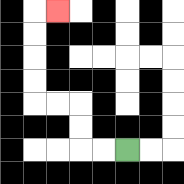{'start': '[5, 6]', 'end': '[2, 0]', 'path_directions': 'L,L,U,U,L,L,U,U,U,U,R', 'path_coordinates': '[[5, 6], [4, 6], [3, 6], [3, 5], [3, 4], [2, 4], [1, 4], [1, 3], [1, 2], [1, 1], [1, 0], [2, 0]]'}